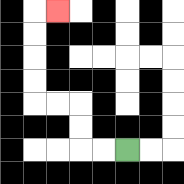{'start': '[5, 6]', 'end': '[2, 0]', 'path_directions': 'L,L,U,U,L,L,U,U,U,U,R', 'path_coordinates': '[[5, 6], [4, 6], [3, 6], [3, 5], [3, 4], [2, 4], [1, 4], [1, 3], [1, 2], [1, 1], [1, 0], [2, 0]]'}